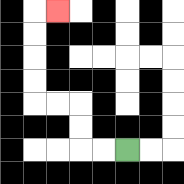{'start': '[5, 6]', 'end': '[2, 0]', 'path_directions': 'L,L,U,U,L,L,U,U,U,U,R', 'path_coordinates': '[[5, 6], [4, 6], [3, 6], [3, 5], [3, 4], [2, 4], [1, 4], [1, 3], [1, 2], [1, 1], [1, 0], [2, 0]]'}